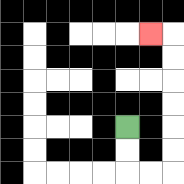{'start': '[5, 5]', 'end': '[6, 1]', 'path_directions': 'D,D,R,R,U,U,U,U,U,U,L', 'path_coordinates': '[[5, 5], [5, 6], [5, 7], [6, 7], [7, 7], [7, 6], [7, 5], [7, 4], [7, 3], [7, 2], [7, 1], [6, 1]]'}